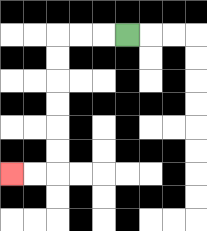{'start': '[5, 1]', 'end': '[0, 7]', 'path_directions': 'L,L,L,D,D,D,D,D,D,L,L', 'path_coordinates': '[[5, 1], [4, 1], [3, 1], [2, 1], [2, 2], [2, 3], [2, 4], [2, 5], [2, 6], [2, 7], [1, 7], [0, 7]]'}